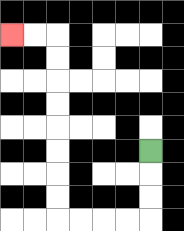{'start': '[6, 6]', 'end': '[0, 1]', 'path_directions': 'D,D,D,L,L,L,L,U,U,U,U,U,U,U,U,L,L', 'path_coordinates': '[[6, 6], [6, 7], [6, 8], [6, 9], [5, 9], [4, 9], [3, 9], [2, 9], [2, 8], [2, 7], [2, 6], [2, 5], [2, 4], [2, 3], [2, 2], [2, 1], [1, 1], [0, 1]]'}